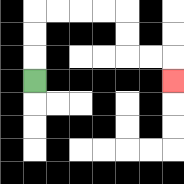{'start': '[1, 3]', 'end': '[7, 3]', 'path_directions': 'U,U,U,R,R,R,R,D,D,R,R,D', 'path_coordinates': '[[1, 3], [1, 2], [1, 1], [1, 0], [2, 0], [3, 0], [4, 0], [5, 0], [5, 1], [5, 2], [6, 2], [7, 2], [7, 3]]'}